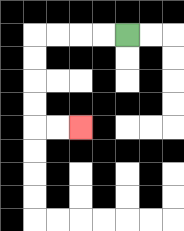{'start': '[5, 1]', 'end': '[3, 5]', 'path_directions': 'L,L,L,L,D,D,D,D,R,R', 'path_coordinates': '[[5, 1], [4, 1], [3, 1], [2, 1], [1, 1], [1, 2], [1, 3], [1, 4], [1, 5], [2, 5], [3, 5]]'}